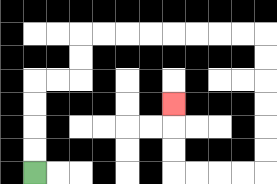{'start': '[1, 7]', 'end': '[7, 4]', 'path_directions': 'U,U,U,U,R,R,U,U,R,R,R,R,R,R,R,R,D,D,D,D,D,D,L,L,L,L,U,U,U', 'path_coordinates': '[[1, 7], [1, 6], [1, 5], [1, 4], [1, 3], [2, 3], [3, 3], [3, 2], [3, 1], [4, 1], [5, 1], [6, 1], [7, 1], [8, 1], [9, 1], [10, 1], [11, 1], [11, 2], [11, 3], [11, 4], [11, 5], [11, 6], [11, 7], [10, 7], [9, 7], [8, 7], [7, 7], [7, 6], [7, 5], [7, 4]]'}